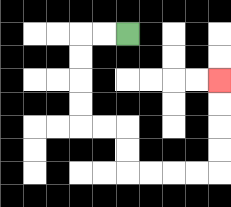{'start': '[5, 1]', 'end': '[9, 3]', 'path_directions': 'L,L,D,D,D,D,R,R,D,D,R,R,R,R,U,U,U,U', 'path_coordinates': '[[5, 1], [4, 1], [3, 1], [3, 2], [3, 3], [3, 4], [3, 5], [4, 5], [5, 5], [5, 6], [5, 7], [6, 7], [7, 7], [8, 7], [9, 7], [9, 6], [9, 5], [9, 4], [9, 3]]'}